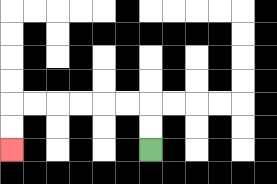{'start': '[6, 6]', 'end': '[0, 6]', 'path_directions': 'U,U,L,L,L,L,L,L,D,D', 'path_coordinates': '[[6, 6], [6, 5], [6, 4], [5, 4], [4, 4], [3, 4], [2, 4], [1, 4], [0, 4], [0, 5], [0, 6]]'}